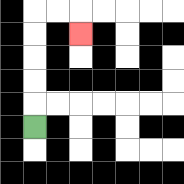{'start': '[1, 5]', 'end': '[3, 1]', 'path_directions': 'U,U,U,U,U,R,R,D', 'path_coordinates': '[[1, 5], [1, 4], [1, 3], [1, 2], [1, 1], [1, 0], [2, 0], [3, 0], [3, 1]]'}